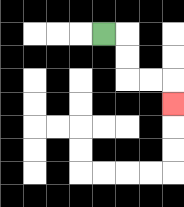{'start': '[4, 1]', 'end': '[7, 4]', 'path_directions': 'R,D,D,R,R,D', 'path_coordinates': '[[4, 1], [5, 1], [5, 2], [5, 3], [6, 3], [7, 3], [7, 4]]'}